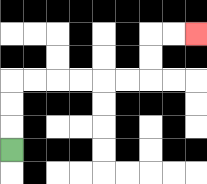{'start': '[0, 6]', 'end': '[8, 1]', 'path_directions': 'U,U,U,R,R,R,R,R,R,U,U,R,R', 'path_coordinates': '[[0, 6], [0, 5], [0, 4], [0, 3], [1, 3], [2, 3], [3, 3], [4, 3], [5, 3], [6, 3], [6, 2], [6, 1], [7, 1], [8, 1]]'}